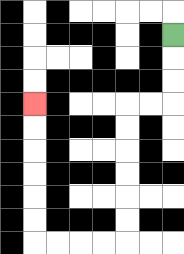{'start': '[7, 1]', 'end': '[1, 4]', 'path_directions': 'D,D,D,L,L,D,D,D,D,D,D,L,L,L,L,U,U,U,U,U,U', 'path_coordinates': '[[7, 1], [7, 2], [7, 3], [7, 4], [6, 4], [5, 4], [5, 5], [5, 6], [5, 7], [5, 8], [5, 9], [5, 10], [4, 10], [3, 10], [2, 10], [1, 10], [1, 9], [1, 8], [1, 7], [1, 6], [1, 5], [1, 4]]'}